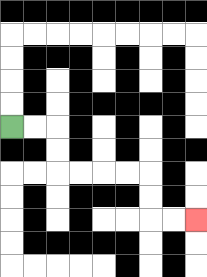{'start': '[0, 5]', 'end': '[8, 9]', 'path_directions': 'R,R,D,D,R,R,R,R,D,D,R,R', 'path_coordinates': '[[0, 5], [1, 5], [2, 5], [2, 6], [2, 7], [3, 7], [4, 7], [5, 7], [6, 7], [6, 8], [6, 9], [7, 9], [8, 9]]'}